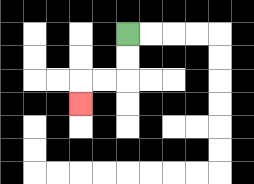{'start': '[5, 1]', 'end': '[3, 4]', 'path_directions': 'D,D,L,L,D', 'path_coordinates': '[[5, 1], [5, 2], [5, 3], [4, 3], [3, 3], [3, 4]]'}